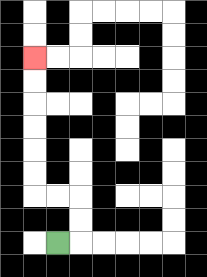{'start': '[2, 10]', 'end': '[1, 2]', 'path_directions': 'R,U,U,L,L,U,U,U,U,U,U', 'path_coordinates': '[[2, 10], [3, 10], [3, 9], [3, 8], [2, 8], [1, 8], [1, 7], [1, 6], [1, 5], [1, 4], [1, 3], [1, 2]]'}